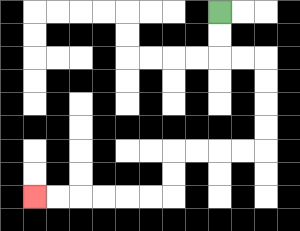{'start': '[9, 0]', 'end': '[1, 8]', 'path_directions': 'D,D,R,R,D,D,D,D,L,L,L,L,D,D,L,L,L,L,L,L', 'path_coordinates': '[[9, 0], [9, 1], [9, 2], [10, 2], [11, 2], [11, 3], [11, 4], [11, 5], [11, 6], [10, 6], [9, 6], [8, 6], [7, 6], [7, 7], [7, 8], [6, 8], [5, 8], [4, 8], [3, 8], [2, 8], [1, 8]]'}